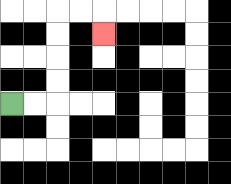{'start': '[0, 4]', 'end': '[4, 1]', 'path_directions': 'R,R,U,U,U,U,R,R,D', 'path_coordinates': '[[0, 4], [1, 4], [2, 4], [2, 3], [2, 2], [2, 1], [2, 0], [3, 0], [4, 0], [4, 1]]'}